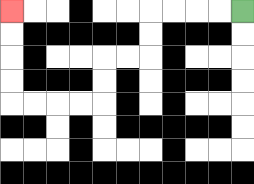{'start': '[10, 0]', 'end': '[0, 0]', 'path_directions': 'L,L,L,L,D,D,L,L,D,D,L,L,L,L,U,U,U,U', 'path_coordinates': '[[10, 0], [9, 0], [8, 0], [7, 0], [6, 0], [6, 1], [6, 2], [5, 2], [4, 2], [4, 3], [4, 4], [3, 4], [2, 4], [1, 4], [0, 4], [0, 3], [0, 2], [0, 1], [0, 0]]'}